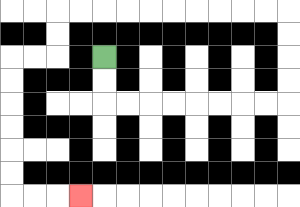{'start': '[4, 2]', 'end': '[3, 8]', 'path_directions': 'D,D,R,R,R,R,R,R,R,R,U,U,U,U,L,L,L,L,L,L,L,L,L,L,D,D,L,L,D,D,D,D,D,D,R,R,R', 'path_coordinates': '[[4, 2], [4, 3], [4, 4], [5, 4], [6, 4], [7, 4], [8, 4], [9, 4], [10, 4], [11, 4], [12, 4], [12, 3], [12, 2], [12, 1], [12, 0], [11, 0], [10, 0], [9, 0], [8, 0], [7, 0], [6, 0], [5, 0], [4, 0], [3, 0], [2, 0], [2, 1], [2, 2], [1, 2], [0, 2], [0, 3], [0, 4], [0, 5], [0, 6], [0, 7], [0, 8], [1, 8], [2, 8], [3, 8]]'}